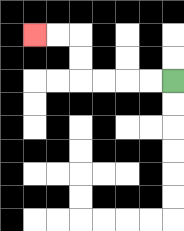{'start': '[7, 3]', 'end': '[1, 1]', 'path_directions': 'L,L,L,L,U,U,L,L', 'path_coordinates': '[[7, 3], [6, 3], [5, 3], [4, 3], [3, 3], [3, 2], [3, 1], [2, 1], [1, 1]]'}